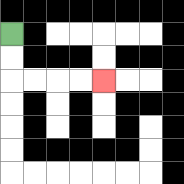{'start': '[0, 1]', 'end': '[4, 3]', 'path_directions': 'D,D,R,R,R,R', 'path_coordinates': '[[0, 1], [0, 2], [0, 3], [1, 3], [2, 3], [3, 3], [4, 3]]'}